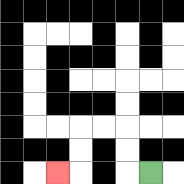{'start': '[6, 7]', 'end': '[2, 7]', 'path_directions': 'L,U,U,L,L,D,D,L', 'path_coordinates': '[[6, 7], [5, 7], [5, 6], [5, 5], [4, 5], [3, 5], [3, 6], [3, 7], [2, 7]]'}